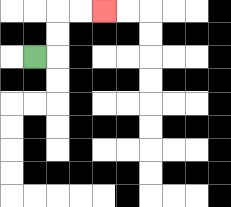{'start': '[1, 2]', 'end': '[4, 0]', 'path_directions': 'R,U,U,R,R', 'path_coordinates': '[[1, 2], [2, 2], [2, 1], [2, 0], [3, 0], [4, 0]]'}